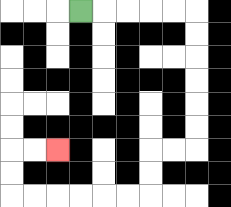{'start': '[3, 0]', 'end': '[2, 6]', 'path_directions': 'R,R,R,R,R,D,D,D,D,D,D,L,L,D,D,L,L,L,L,L,L,U,U,R,R', 'path_coordinates': '[[3, 0], [4, 0], [5, 0], [6, 0], [7, 0], [8, 0], [8, 1], [8, 2], [8, 3], [8, 4], [8, 5], [8, 6], [7, 6], [6, 6], [6, 7], [6, 8], [5, 8], [4, 8], [3, 8], [2, 8], [1, 8], [0, 8], [0, 7], [0, 6], [1, 6], [2, 6]]'}